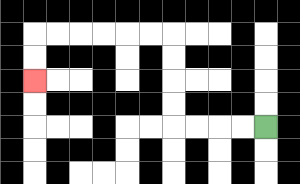{'start': '[11, 5]', 'end': '[1, 3]', 'path_directions': 'L,L,L,L,U,U,U,U,L,L,L,L,L,L,D,D', 'path_coordinates': '[[11, 5], [10, 5], [9, 5], [8, 5], [7, 5], [7, 4], [7, 3], [7, 2], [7, 1], [6, 1], [5, 1], [4, 1], [3, 1], [2, 1], [1, 1], [1, 2], [1, 3]]'}